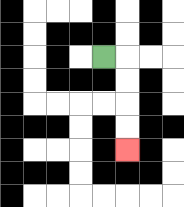{'start': '[4, 2]', 'end': '[5, 6]', 'path_directions': 'R,D,D,D,D', 'path_coordinates': '[[4, 2], [5, 2], [5, 3], [5, 4], [5, 5], [5, 6]]'}